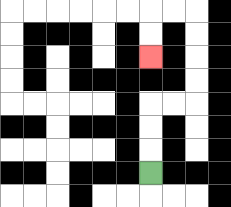{'start': '[6, 7]', 'end': '[6, 2]', 'path_directions': 'U,U,U,R,R,U,U,U,U,L,L,D,D', 'path_coordinates': '[[6, 7], [6, 6], [6, 5], [6, 4], [7, 4], [8, 4], [8, 3], [8, 2], [8, 1], [8, 0], [7, 0], [6, 0], [6, 1], [6, 2]]'}